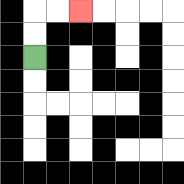{'start': '[1, 2]', 'end': '[3, 0]', 'path_directions': 'U,U,R,R', 'path_coordinates': '[[1, 2], [1, 1], [1, 0], [2, 0], [3, 0]]'}